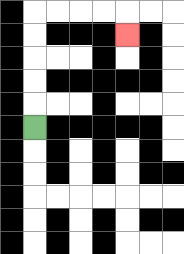{'start': '[1, 5]', 'end': '[5, 1]', 'path_directions': 'U,U,U,U,U,R,R,R,R,D', 'path_coordinates': '[[1, 5], [1, 4], [1, 3], [1, 2], [1, 1], [1, 0], [2, 0], [3, 0], [4, 0], [5, 0], [5, 1]]'}